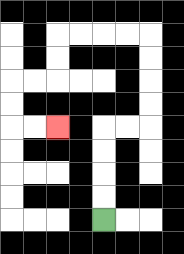{'start': '[4, 9]', 'end': '[2, 5]', 'path_directions': 'U,U,U,U,R,R,U,U,U,U,L,L,L,L,D,D,L,L,D,D,R,R', 'path_coordinates': '[[4, 9], [4, 8], [4, 7], [4, 6], [4, 5], [5, 5], [6, 5], [6, 4], [6, 3], [6, 2], [6, 1], [5, 1], [4, 1], [3, 1], [2, 1], [2, 2], [2, 3], [1, 3], [0, 3], [0, 4], [0, 5], [1, 5], [2, 5]]'}